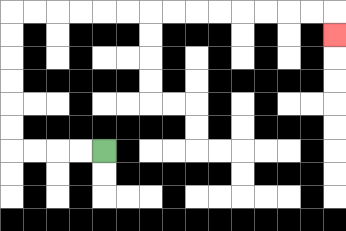{'start': '[4, 6]', 'end': '[14, 1]', 'path_directions': 'L,L,L,L,U,U,U,U,U,U,R,R,R,R,R,R,R,R,R,R,R,R,R,R,D', 'path_coordinates': '[[4, 6], [3, 6], [2, 6], [1, 6], [0, 6], [0, 5], [0, 4], [0, 3], [0, 2], [0, 1], [0, 0], [1, 0], [2, 0], [3, 0], [4, 0], [5, 0], [6, 0], [7, 0], [8, 0], [9, 0], [10, 0], [11, 0], [12, 0], [13, 0], [14, 0], [14, 1]]'}